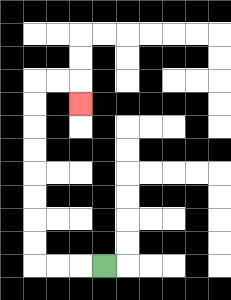{'start': '[4, 11]', 'end': '[3, 4]', 'path_directions': 'L,L,L,U,U,U,U,U,U,U,U,R,R,D', 'path_coordinates': '[[4, 11], [3, 11], [2, 11], [1, 11], [1, 10], [1, 9], [1, 8], [1, 7], [1, 6], [1, 5], [1, 4], [1, 3], [2, 3], [3, 3], [3, 4]]'}